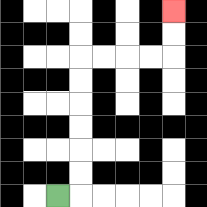{'start': '[2, 8]', 'end': '[7, 0]', 'path_directions': 'R,U,U,U,U,U,U,R,R,R,R,U,U', 'path_coordinates': '[[2, 8], [3, 8], [3, 7], [3, 6], [3, 5], [3, 4], [3, 3], [3, 2], [4, 2], [5, 2], [6, 2], [7, 2], [7, 1], [7, 0]]'}